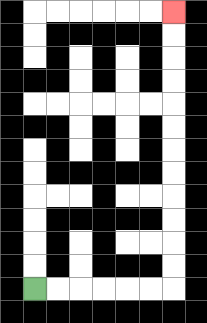{'start': '[1, 12]', 'end': '[7, 0]', 'path_directions': 'R,R,R,R,R,R,U,U,U,U,U,U,U,U,U,U,U,U', 'path_coordinates': '[[1, 12], [2, 12], [3, 12], [4, 12], [5, 12], [6, 12], [7, 12], [7, 11], [7, 10], [7, 9], [7, 8], [7, 7], [7, 6], [7, 5], [7, 4], [7, 3], [7, 2], [7, 1], [7, 0]]'}